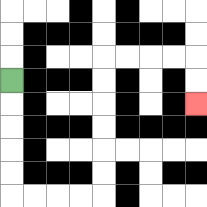{'start': '[0, 3]', 'end': '[8, 4]', 'path_directions': 'D,D,D,D,D,R,R,R,R,U,U,U,U,U,U,R,R,R,R,D,D', 'path_coordinates': '[[0, 3], [0, 4], [0, 5], [0, 6], [0, 7], [0, 8], [1, 8], [2, 8], [3, 8], [4, 8], [4, 7], [4, 6], [4, 5], [4, 4], [4, 3], [4, 2], [5, 2], [6, 2], [7, 2], [8, 2], [8, 3], [8, 4]]'}